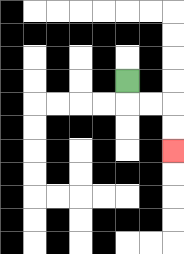{'start': '[5, 3]', 'end': '[7, 6]', 'path_directions': 'D,R,R,D,D', 'path_coordinates': '[[5, 3], [5, 4], [6, 4], [7, 4], [7, 5], [7, 6]]'}